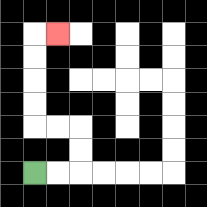{'start': '[1, 7]', 'end': '[2, 1]', 'path_directions': 'R,R,U,U,L,L,U,U,U,U,R', 'path_coordinates': '[[1, 7], [2, 7], [3, 7], [3, 6], [3, 5], [2, 5], [1, 5], [1, 4], [1, 3], [1, 2], [1, 1], [2, 1]]'}